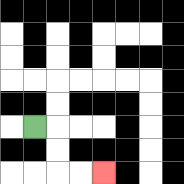{'start': '[1, 5]', 'end': '[4, 7]', 'path_directions': 'R,D,D,R,R', 'path_coordinates': '[[1, 5], [2, 5], [2, 6], [2, 7], [3, 7], [4, 7]]'}